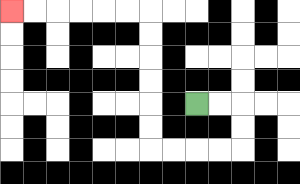{'start': '[8, 4]', 'end': '[0, 0]', 'path_directions': 'R,R,D,D,L,L,L,L,U,U,U,U,U,U,L,L,L,L,L,L', 'path_coordinates': '[[8, 4], [9, 4], [10, 4], [10, 5], [10, 6], [9, 6], [8, 6], [7, 6], [6, 6], [6, 5], [6, 4], [6, 3], [6, 2], [6, 1], [6, 0], [5, 0], [4, 0], [3, 0], [2, 0], [1, 0], [0, 0]]'}